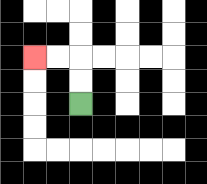{'start': '[3, 4]', 'end': '[1, 2]', 'path_directions': 'U,U,L,L', 'path_coordinates': '[[3, 4], [3, 3], [3, 2], [2, 2], [1, 2]]'}